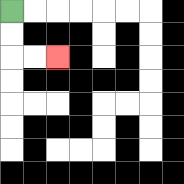{'start': '[0, 0]', 'end': '[2, 2]', 'path_directions': 'D,D,R,R', 'path_coordinates': '[[0, 0], [0, 1], [0, 2], [1, 2], [2, 2]]'}